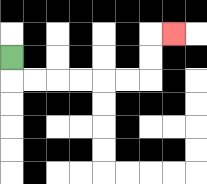{'start': '[0, 2]', 'end': '[7, 1]', 'path_directions': 'D,R,R,R,R,R,R,U,U,R', 'path_coordinates': '[[0, 2], [0, 3], [1, 3], [2, 3], [3, 3], [4, 3], [5, 3], [6, 3], [6, 2], [6, 1], [7, 1]]'}